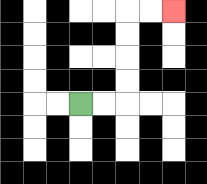{'start': '[3, 4]', 'end': '[7, 0]', 'path_directions': 'R,R,U,U,U,U,R,R', 'path_coordinates': '[[3, 4], [4, 4], [5, 4], [5, 3], [5, 2], [5, 1], [5, 0], [6, 0], [7, 0]]'}